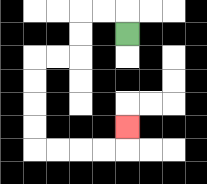{'start': '[5, 1]', 'end': '[5, 5]', 'path_directions': 'U,L,L,D,D,L,L,D,D,D,D,R,R,R,R,U', 'path_coordinates': '[[5, 1], [5, 0], [4, 0], [3, 0], [3, 1], [3, 2], [2, 2], [1, 2], [1, 3], [1, 4], [1, 5], [1, 6], [2, 6], [3, 6], [4, 6], [5, 6], [5, 5]]'}